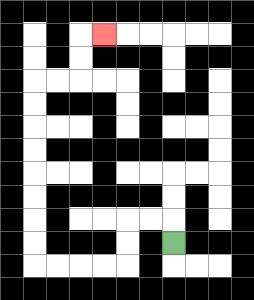{'start': '[7, 10]', 'end': '[4, 1]', 'path_directions': 'U,L,L,D,D,L,L,L,L,U,U,U,U,U,U,U,U,R,R,U,U,R', 'path_coordinates': '[[7, 10], [7, 9], [6, 9], [5, 9], [5, 10], [5, 11], [4, 11], [3, 11], [2, 11], [1, 11], [1, 10], [1, 9], [1, 8], [1, 7], [1, 6], [1, 5], [1, 4], [1, 3], [2, 3], [3, 3], [3, 2], [3, 1], [4, 1]]'}